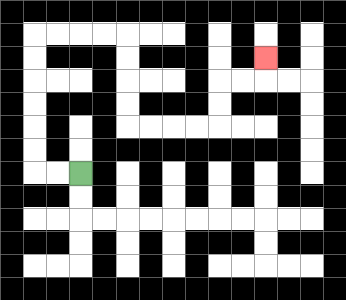{'start': '[3, 7]', 'end': '[11, 2]', 'path_directions': 'L,L,U,U,U,U,U,U,R,R,R,R,D,D,D,D,R,R,R,R,U,U,R,R,U', 'path_coordinates': '[[3, 7], [2, 7], [1, 7], [1, 6], [1, 5], [1, 4], [1, 3], [1, 2], [1, 1], [2, 1], [3, 1], [4, 1], [5, 1], [5, 2], [5, 3], [5, 4], [5, 5], [6, 5], [7, 5], [8, 5], [9, 5], [9, 4], [9, 3], [10, 3], [11, 3], [11, 2]]'}